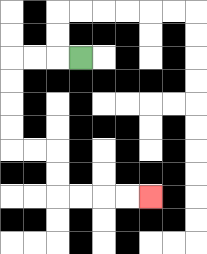{'start': '[3, 2]', 'end': '[6, 8]', 'path_directions': 'L,L,L,D,D,D,D,R,R,D,D,R,R,R,R', 'path_coordinates': '[[3, 2], [2, 2], [1, 2], [0, 2], [0, 3], [0, 4], [0, 5], [0, 6], [1, 6], [2, 6], [2, 7], [2, 8], [3, 8], [4, 8], [5, 8], [6, 8]]'}